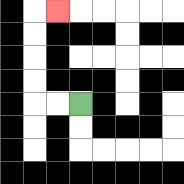{'start': '[3, 4]', 'end': '[2, 0]', 'path_directions': 'L,L,U,U,U,U,R', 'path_coordinates': '[[3, 4], [2, 4], [1, 4], [1, 3], [1, 2], [1, 1], [1, 0], [2, 0]]'}